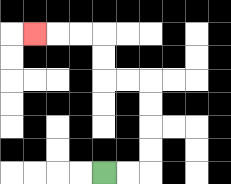{'start': '[4, 7]', 'end': '[1, 1]', 'path_directions': 'R,R,U,U,U,U,L,L,U,U,L,L,L', 'path_coordinates': '[[4, 7], [5, 7], [6, 7], [6, 6], [6, 5], [6, 4], [6, 3], [5, 3], [4, 3], [4, 2], [4, 1], [3, 1], [2, 1], [1, 1]]'}